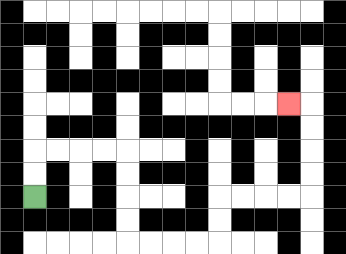{'start': '[1, 8]', 'end': '[12, 4]', 'path_directions': 'U,U,R,R,R,R,D,D,D,D,R,R,R,R,U,U,R,R,R,R,U,U,U,U,L', 'path_coordinates': '[[1, 8], [1, 7], [1, 6], [2, 6], [3, 6], [4, 6], [5, 6], [5, 7], [5, 8], [5, 9], [5, 10], [6, 10], [7, 10], [8, 10], [9, 10], [9, 9], [9, 8], [10, 8], [11, 8], [12, 8], [13, 8], [13, 7], [13, 6], [13, 5], [13, 4], [12, 4]]'}